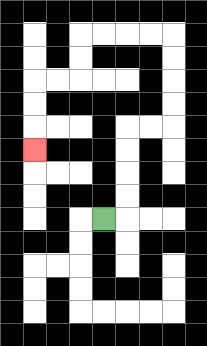{'start': '[4, 9]', 'end': '[1, 6]', 'path_directions': 'R,U,U,U,U,R,R,U,U,U,U,L,L,L,L,D,D,L,L,D,D,D', 'path_coordinates': '[[4, 9], [5, 9], [5, 8], [5, 7], [5, 6], [5, 5], [6, 5], [7, 5], [7, 4], [7, 3], [7, 2], [7, 1], [6, 1], [5, 1], [4, 1], [3, 1], [3, 2], [3, 3], [2, 3], [1, 3], [1, 4], [1, 5], [1, 6]]'}